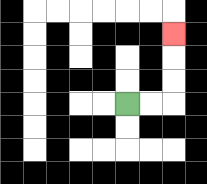{'start': '[5, 4]', 'end': '[7, 1]', 'path_directions': 'R,R,U,U,U', 'path_coordinates': '[[5, 4], [6, 4], [7, 4], [7, 3], [7, 2], [7, 1]]'}